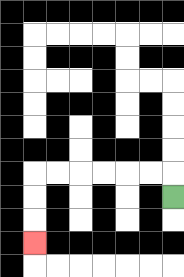{'start': '[7, 8]', 'end': '[1, 10]', 'path_directions': 'U,L,L,L,L,L,L,D,D,D', 'path_coordinates': '[[7, 8], [7, 7], [6, 7], [5, 7], [4, 7], [3, 7], [2, 7], [1, 7], [1, 8], [1, 9], [1, 10]]'}